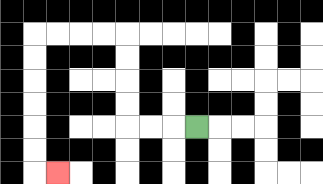{'start': '[8, 5]', 'end': '[2, 7]', 'path_directions': 'L,L,L,U,U,U,U,L,L,L,L,D,D,D,D,D,D,R', 'path_coordinates': '[[8, 5], [7, 5], [6, 5], [5, 5], [5, 4], [5, 3], [5, 2], [5, 1], [4, 1], [3, 1], [2, 1], [1, 1], [1, 2], [1, 3], [1, 4], [1, 5], [1, 6], [1, 7], [2, 7]]'}